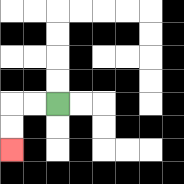{'start': '[2, 4]', 'end': '[0, 6]', 'path_directions': 'L,L,D,D', 'path_coordinates': '[[2, 4], [1, 4], [0, 4], [0, 5], [0, 6]]'}